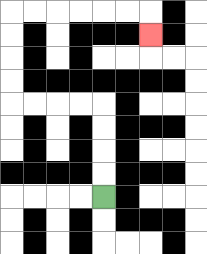{'start': '[4, 8]', 'end': '[6, 1]', 'path_directions': 'U,U,U,U,L,L,L,L,U,U,U,U,R,R,R,R,R,R,D', 'path_coordinates': '[[4, 8], [4, 7], [4, 6], [4, 5], [4, 4], [3, 4], [2, 4], [1, 4], [0, 4], [0, 3], [0, 2], [0, 1], [0, 0], [1, 0], [2, 0], [3, 0], [4, 0], [5, 0], [6, 0], [6, 1]]'}